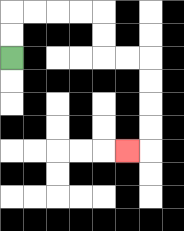{'start': '[0, 2]', 'end': '[5, 6]', 'path_directions': 'U,U,R,R,R,R,D,D,R,R,D,D,D,D,L', 'path_coordinates': '[[0, 2], [0, 1], [0, 0], [1, 0], [2, 0], [3, 0], [4, 0], [4, 1], [4, 2], [5, 2], [6, 2], [6, 3], [6, 4], [6, 5], [6, 6], [5, 6]]'}